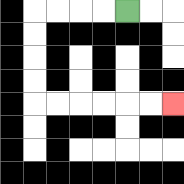{'start': '[5, 0]', 'end': '[7, 4]', 'path_directions': 'L,L,L,L,D,D,D,D,R,R,R,R,R,R', 'path_coordinates': '[[5, 0], [4, 0], [3, 0], [2, 0], [1, 0], [1, 1], [1, 2], [1, 3], [1, 4], [2, 4], [3, 4], [4, 4], [5, 4], [6, 4], [7, 4]]'}